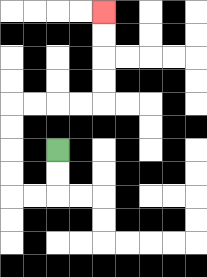{'start': '[2, 6]', 'end': '[4, 0]', 'path_directions': 'D,D,L,L,U,U,U,U,R,R,R,R,U,U,U,U', 'path_coordinates': '[[2, 6], [2, 7], [2, 8], [1, 8], [0, 8], [0, 7], [0, 6], [0, 5], [0, 4], [1, 4], [2, 4], [3, 4], [4, 4], [4, 3], [4, 2], [4, 1], [4, 0]]'}